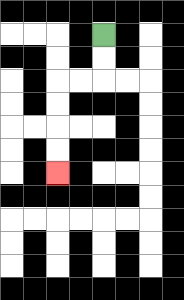{'start': '[4, 1]', 'end': '[2, 7]', 'path_directions': 'D,D,L,L,D,D,D,D', 'path_coordinates': '[[4, 1], [4, 2], [4, 3], [3, 3], [2, 3], [2, 4], [2, 5], [2, 6], [2, 7]]'}